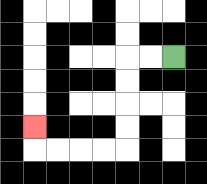{'start': '[7, 2]', 'end': '[1, 5]', 'path_directions': 'L,L,D,D,D,D,L,L,L,L,U', 'path_coordinates': '[[7, 2], [6, 2], [5, 2], [5, 3], [5, 4], [5, 5], [5, 6], [4, 6], [3, 6], [2, 6], [1, 6], [1, 5]]'}